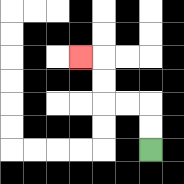{'start': '[6, 6]', 'end': '[3, 2]', 'path_directions': 'U,U,L,L,U,U,L', 'path_coordinates': '[[6, 6], [6, 5], [6, 4], [5, 4], [4, 4], [4, 3], [4, 2], [3, 2]]'}